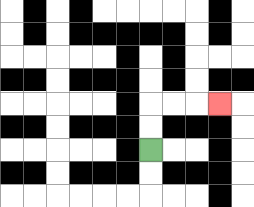{'start': '[6, 6]', 'end': '[9, 4]', 'path_directions': 'U,U,R,R,R', 'path_coordinates': '[[6, 6], [6, 5], [6, 4], [7, 4], [8, 4], [9, 4]]'}